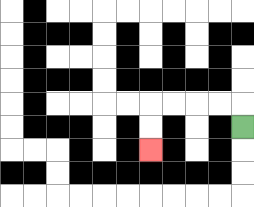{'start': '[10, 5]', 'end': '[6, 6]', 'path_directions': 'U,L,L,L,L,D,D', 'path_coordinates': '[[10, 5], [10, 4], [9, 4], [8, 4], [7, 4], [6, 4], [6, 5], [6, 6]]'}